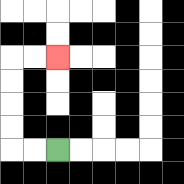{'start': '[2, 6]', 'end': '[2, 2]', 'path_directions': 'L,L,U,U,U,U,R,R', 'path_coordinates': '[[2, 6], [1, 6], [0, 6], [0, 5], [0, 4], [0, 3], [0, 2], [1, 2], [2, 2]]'}